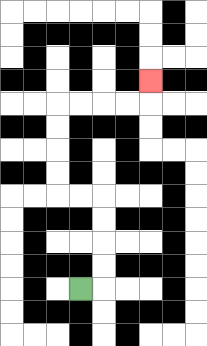{'start': '[3, 12]', 'end': '[6, 3]', 'path_directions': 'R,U,U,U,U,L,L,U,U,U,U,R,R,R,R,U', 'path_coordinates': '[[3, 12], [4, 12], [4, 11], [4, 10], [4, 9], [4, 8], [3, 8], [2, 8], [2, 7], [2, 6], [2, 5], [2, 4], [3, 4], [4, 4], [5, 4], [6, 4], [6, 3]]'}